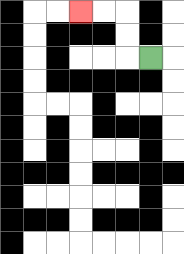{'start': '[6, 2]', 'end': '[3, 0]', 'path_directions': 'L,U,U,L,L', 'path_coordinates': '[[6, 2], [5, 2], [5, 1], [5, 0], [4, 0], [3, 0]]'}